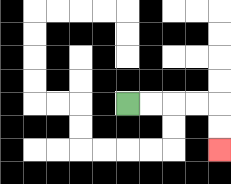{'start': '[5, 4]', 'end': '[9, 6]', 'path_directions': 'R,R,R,R,D,D', 'path_coordinates': '[[5, 4], [6, 4], [7, 4], [8, 4], [9, 4], [9, 5], [9, 6]]'}